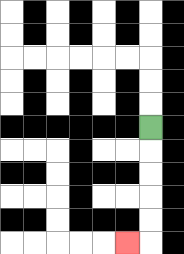{'start': '[6, 5]', 'end': '[5, 10]', 'path_directions': 'D,D,D,D,D,L', 'path_coordinates': '[[6, 5], [6, 6], [6, 7], [6, 8], [6, 9], [6, 10], [5, 10]]'}